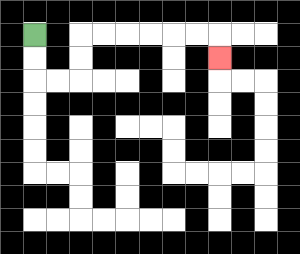{'start': '[1, 1]', 'end': '[9, 2]', 'path_directions': 'D,D,R,R,U,U,R,R,R,R,R,R,D', 'path_coordinates': '[[1, 1], [1, 2], [1, 3], [2, 3], [3, 3], [3, 2], [3, 1], [4, 1], [5, 1], [6, 1], [7, 1], [8, 1], [9, 1], [9, 2]]'}